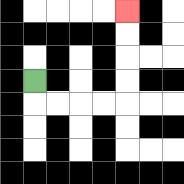{'start': '[1, 3]', 'end': '[5, 0]', 'path_directions': 'D,R,R,R,R,U,U,U,U', 'path_coordinates': '[[1, 3], [1, 4], [2, 4], [3, 4], [4, 4], [5, 4], [5, 3], [5, 2], [5, 1], [5, 0]]'}